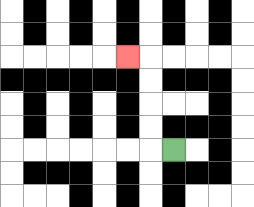{'start': '[7, 6]', 'end': '[5, 2]', 'path_directions': 'L,U,U,U,U,L', 'path_coordinates': '[[7, 6], [6, 6], [6, 5], [6, 4], [6, 3], [6, 2], [5, 2]]'}